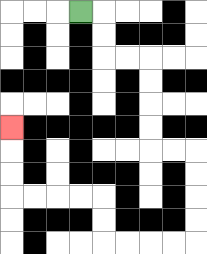{'start': '[3, 0]', 'end': '[0, 5]', 'path_directions': 'R,D,D,R,R,D,D,D,D,R,R,D,D,D,D,L,L,L,L,U,U,L,L,L,L,U,U,U', 'path_coordinates': '[[3, 0], [4, 0], [4, 1], [4, 2], [5, 2], [6, 2], [6, 3], [6, 4], [6, 5], [6, 6], [7, 6], [8, 6], [8, 7], [8, 8], [8, 9], [8, 10], [7, 10], [6, 10], [5, 10], [4, 10], [4, 9], [4, 8], [3, 8], [2, 8], [1, 8], [0, 8], [0, 7], [0, 6], [0, 5]]'}